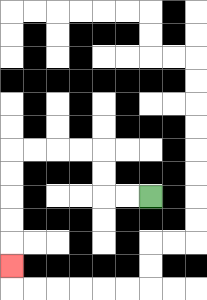{'start': '[6, 8]', 'end': '[0, 11]', 'path_directions': 'L,L,U,U,L,L,L,L,D,D,D,D,D', 'path_coordinates': '[[6, 8], [5, 8], [4, 8], [4, 7], [4, 6], [3, 6], [2, 6], [1, 6], [0, 6], [0, 7], [0, 8], [0, 9], [0, 10], [0, 11]]'}